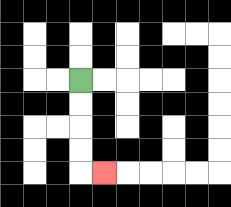{'start': '[3, 3]', 'end': '[4, 7]', 'path_directions': 'D,D,D,D,R', 'path_coordinates': '[[3, 3], [3, 4], [3, 5], [3, 6], [3, 7], [4, 7]]'}